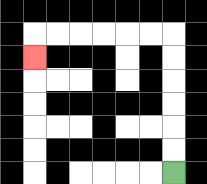{'start': '[7, 7]', 'end': '[1, 2]', 'path_directions': 'U,U,U,U,U,U,L,L,L,L,L,L,D', 'path_coordinates': '[[7, 7], [7, 6], [7, 5], [7, 4], [7, 3], [7, 2], [7, 1], [6, 1], [5, 1], [4, 1], [3, 1], [2, 1], [1, 1], [1, 2]]'}